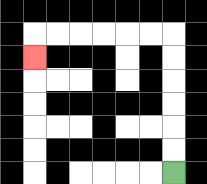{'start': '[7, 7]', 'end': '[1, 2]', 'path_directions': 'U,U,U,U,U,U,L,L,L,L,L,L,D', 'path_coordinates': '[[7, 7], [7, 6], [7, 5], [7, 4], [7, 3], [7, 2], [7, 1], [6, 1], [5, 1], [4, 1], [3, 1], [2, 1], [1, 1], [1, 2]]'}